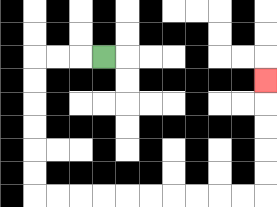{'start': '[4, 2]', 'end': '[11, 3]', 'path_directions': 'L,L,L,D,D,D,D,D,D,R,R,R,R,R,R,R,R,R,R,U,U,U,U,U', 'path_coordinates': '[[4, 2], [3, 2], [2, 2], [1, 2], [1, 3], [1, 4], [1, 5], [1, 6], [1, 7], [1, 8], [2, 8], [3, 8], [4, 8], [5, 8], [6, 8], [7, 8], [8, 8], [9, 8], [10, 8], [11, 8], [11, 7], [11, 6], [11, 5], [11, 4], [11, 3]]'}